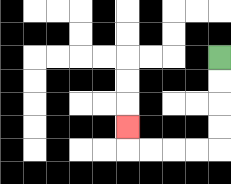{'start': '[9, 2]', 'end': '[5, 5]', 'path_directions': 'D,D,D,D,L,L,L,L,U', 'path_coordinates': '[[9, 2], [9, 3], [9, 4], [9, 5], [9, 6], [8, 6], [7, 6], [6, 6], [5, 6], [5, 5]]'}